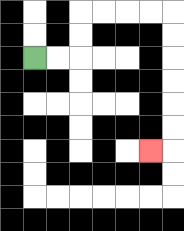{'start': '[1, 2]', 'end': '[6, 6]', 'path_directions': 'R,R,U,U,R,R,R,R,D,D,D,D,D,D,L', 'path_coordinates': '[[1, 2], [2, 2], [3, 2], [3, 1], [3, 0], [4, 0], [5, 0], [6, 0], [7, 0], [7, 1], [7, 2], [7, 3], [7, 4], [7, 5], [7, 6], [6, 6]]'}